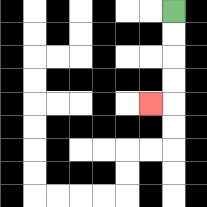{'start': '[7, 0]', 'end': '[6, 4]', 'path_directions': 'D,D,D,D,L', 'path_coordinates': '[[7, 0], [7, 1], [7, 2], [7, 3], [7, 4], [6, 4]]'}